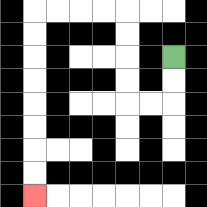{'start': '[7, 2]', 'end': '[1, 8]', 'path_directions': 'D,D,L,L,U,U,U,U,L,L,L,L,D,D,D,D,D,D,D,D', 'path_coordinates': '[[7, 2], [7, 3], [7, 4], [6, 4], [5, 4], [5, 3], [5, 2], [5, 1], [5, 0], [4, 0], [3, 0], [2, 0], [1, 0], [1, 1], [1, 2], [1, 3], [1, 4], [1, 5], [1, 6], [1, 7], [1, 8]]'}